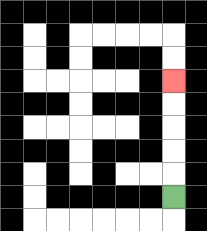{'start': '[7, 8]', 'end': '[7, 3]', 'path_directions': 'U,U,U,U,U', 'path_coordinates': '[[7, 8], [7, 7], [7, 6], [7, 5], [7, 4], [7, 3]]'}